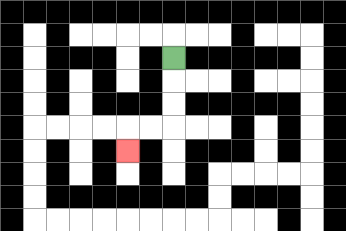{'start': '[7, 2]', 'end': '[5, 6]', 'path_directions': 'D,D,D,L,L,D', 'path_coordinates': '[[7, 2], [7, 3], [7, 4], [7, 5], [6, 5], [5, 5], [5, 6]]'}